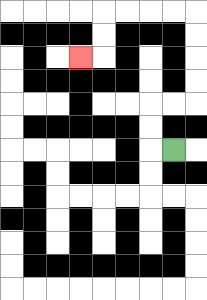{'start': '[7, 6]', 'end': '[3, 2]', 'path_directions': 'L,U,U,R,R,U,U,U,U,L,L,L,L,D,D,L', 'path_coordinates': '[[7, 6], [6, 6], [6, 5], [6, 4], [7, 4], [8, 4], [8, 3], [8, 2], [8, 1], [8, 0], [7, 0], [6, 0], [5, 0], [4, 0], [4, 1], [4, 2], [3, 2]]'}